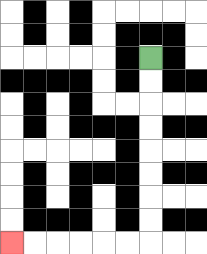{'start': '[6, 2]', 'end': '[0, 10]', 'path_directions': 'D,D,D,D,D,D,D,D,L,L,L,L,L,L', 'path_coordinates': '[[6, 2], [6, 3], [6, 4], [6, 5], [6, 6], [6, 7], [6, 8], [6, 9], [6, 10], [5, 10], [4, 10], [3, 10], [2, 10], [1, 10], [0, 10]]'}